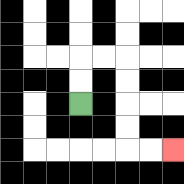{'start': '[3, 4]', 'end': '[7, 6]', 'path_directions': 'U,U,R,R,D,D,D,D,R,R', 'path_coordinates': '[[3, 4], [3, 3], [3, 2], [4, 2], [5, 2], [5, 3], [5, 4], [5, 5], [5, 6], [6, 6], [7, 6]]'}